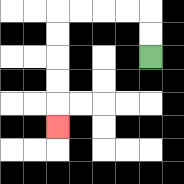{'start': '[6, 2]', 'end': '[2, 5]', 'path_directions': 'U,U,L,L,L,L,D,D,D,D,D', 'path_coordinates': '[[6, 2], [6, 1], [6, 0], [5, 0], [4, 0], [3, 0], [2, 0], [2, 1], [2, 2], [2, 3], [2, 4], [2, 5]]'}